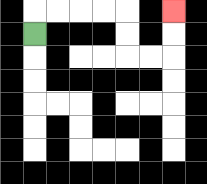{'start': '[1, 1]', 'end': '[7, 0]', 'path_directions': 'U,R,R,R,R,D,D,R,R,U,U', 'path_coordinates': '[[1, 1], [1, 0], [2, 0], [3, 0], [4, 0], [5, 0], [5, 1], [5, 2], [6, 2], [7, 2], [7, 1], [7, 0]]'}